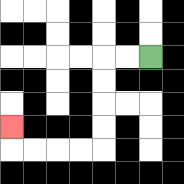{'start': '[6, 2]', 'end': '[0, 5]', 'path_directions': 'L,L,D,D,D,D,L,L,L,L,U', 'path_coordinates': '[[6, 2], [5, 2], [4, 2], [4, 3], [4, 4], [4, 5], [4, 6], [3, 6], [2, 6], [1, 6], [0, 6], [0, 5]]'}